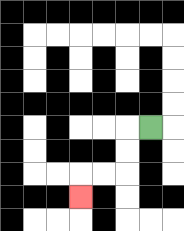{'start': '[6, 5]', 'end': '[3, 8]', 'path_directions': 'L,D,D,L,L,D', 'path_coordinates': '[[6, 5], [5, 5], [5, 6], [5, 7], [4, 7], [3, 7], [3, 8]]'}